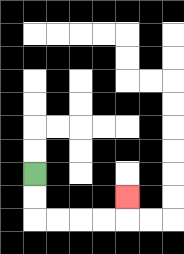{'start': '[1, 7]', 'end': '[5, 8]', 'path_directions': 'D,D,R,R,R,R,U', 'path_coordinates': '[[1, 7], [1, 8], [1, 9], [2, 9], [3, 9], [4, 9], [5, 9], [5, 8]]'}